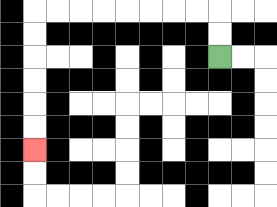{'start': '[9, 2]', 'end': '[1, 6]', 'path_directions': 'U,U,L,L,L,L,L,L,L,L,D,D,D,D,D,D', 'path_coordinates': '[[9, 2], [9, 1], [9, 0], [8, 0], [7, 0], [6, 0], [5, 0], [4, 0], [3, 0], [2, 0], [1, 0], [1, 1], [1, 2], [1, 3], [1, 4], [1, 5], [1, 6]]'}